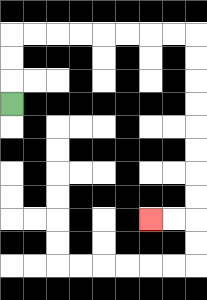{'start': '[0, 4]', 'end': '[6, 9]', 'path_directions': 'U,U,U,R,R,R,R,R,R,R,R,D,D,D,D,D,D,D,D,L,L', 'path_coordinates': '[[0, 4], [0, 3], [0, 2], [0, 1], [1, 1], [2, 1], [3, 1], [4, 1], [5, 1], [6, 1], [7, 1], [8, 1], [8, 2], [8, 3], [8, 4], [8, 5], [8, 6], [8, 7], [8, 8], [8, 9], [7, 9], [6, 9]]'}